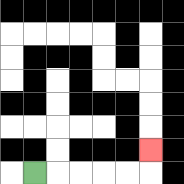{'start': '[1, 7]', 'end': '[6, 6]', 'path_directions': 'R,R,R,R,R,U', 'path_coordinates': '[[1, 7], [2, 7], [3, 7], [4, 7], [5, 7], [6, 7], [6, 6]]'}